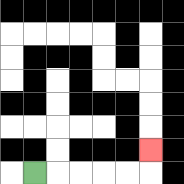{'start': '[1, 7]', 'end': '[6, 6]', 'path_directions': 'R,R,R,R,R,U', 'path_coordinates': '[[1, 7], [2, 7], [3, 7], [4, 7], [5, 7], [6, 7], [6, 6]]'}